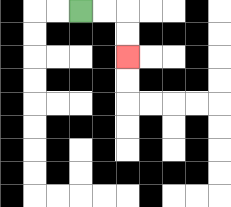{'start': '[3, 0]', 'end': '[5, 2]', 'path_directions': 'R,R,D,D', 'path_coordinates': '[[3, 0], [4, 0], [5, 0], [5, 1], [5, 2]]'}